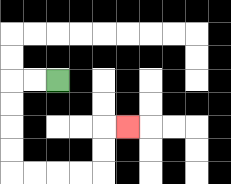{'start': '[2, 3]', 'end': '[5, 5]', 'path_directions': 'L,L,D,D,D,D,R,R,R,R,U,U,R', 'path_coordinates': '[[2, 3], [1, 3], [0, 3], [0, 4], [0, 5], [0, 6], [0, 7], [1, 7], [2, 7], [3, 7], [4, 7], [4, 6], [4, 5], [5, 5]]'}